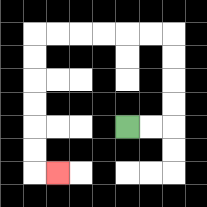{'start': '[5, 5]', 'end': '[2, 7]', 'path_directions': 'R,R,U,U,U,U,L,L,L,L,L,L,D,D,D,D,D,D,R', 'path_coordinates': '[[5, 5], [6, 5], [7, 5], [7, 4], [7, 3], [7, 2], [7, 1], [6, 1], [5, 1], [4, 1], [3, 1], [2, 1], [1, 1], [1, 2], [1, 3], [1, 4], [1, 5], [1, 6], [1, 7], [2, 7]]'}